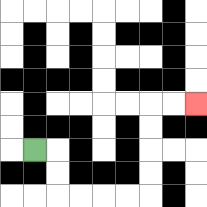{'start': '[1, 6]', 'end': '[8, 4]', 'path_directions': 'R,D,D,R,R,R,R,U,U,U,U,R,R', 'path_coordinates': '[[1, 6], [2, 6], [2, 7], [2, 8], [3, 8], [4, 8], [5, 8], [6, 8], [6, 7], [6, 6], [6, 5], [6, 4], [7, 4], [8, 4]]'}